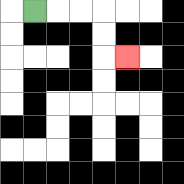{'start': '[1, 0]', 'end': '[5, 2]', 'path_directions': 'R,R,R,D,D,R', 'path_coordinates': '[[1, 0], [2, 0], [3, 0], [4, 0], [4, 1], [4, 2], [5, 2]]'}